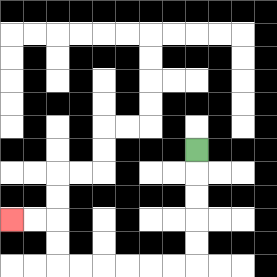{'start': '[8, 6]', 'end': '[0, 9]', 'path_directions': 'D,D,D,D,D,L,L,L,L,L,L,U,U,L,L', 'path_coordinates': '[[8, 6], [8, 7], [8, 8], [8, 9], [8, 10], [8, 11], [7, 11], [6, 11], [5, 11], [4, 11], [3, 11], [2, 11], [2, 10], [2, 9], [1, 9], [0, 9]]'}